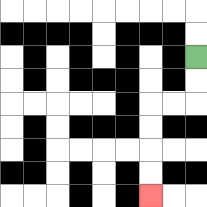{'start': '[8, 2]', 'end': '[6, 8]', 'path_directions': 'D,D,L,L,D,D,D,D', 'path_coordinates': '[[8, 2], [8, 3], [8, 4], [7, 4], [6, 4], [6, 5], [6, 6], [6, 7], [6, 8]]'}